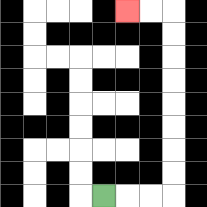{'start': '[4, 8]', 'end': '[5, 0]', 'path_directions': 'R,R,R,U,U,U,U,U,U,U,U,L,L', 'path_coordinates': '[[4, 8], [5, 8], [6, 8], [7, 8], [7, 7], [7, 6], [7, 5], [7, 4], [7, 3], [7, 2], [7, 1], [7, 0], [6, 0], [5, 0]]'}